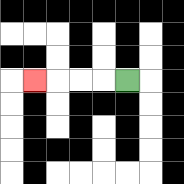{'start': '[5, 3]', 'end': '[1, 3]', 'path_directions': 'L,L,L,L', 'path_coordinates': '[[5, 3], [4, 3], [3, 3], [2, 3], [1, 3]]'}